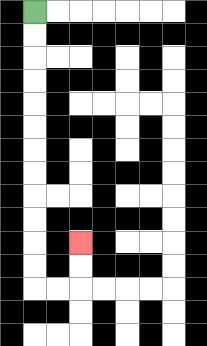{'start': '[1, 0]', 'end': '[3, 10]', 'path_directions': 'D,D,D,D,D,D,D,D,D,D,D,D,R,R,U,U', 'path_coordinates': '[[1, 0], [1, 1], [1, 2], [1, 3], [1, 4], [1, 5], [1, 6], [1, 7], [1, 8], [1, 9], [1, 10], [1, 11], [1, 12], [2, 12], [3, 12], [3, 11], [3, 10]]'}